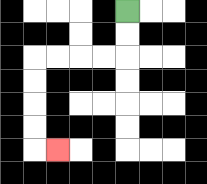{'start': '[5, 0]', 'end': '[2, 6]', 'path_directions': 'D,D,L,L,L,L,D,D,D,D,R', 'path_coordinates': '[[5, 0], [5, 1], [5, 2], [4, 2], [3, 2], [2, 2], [1, 2], [1, 3], [1, 4], [1, 5], [1, 6], [2, 6]]'}